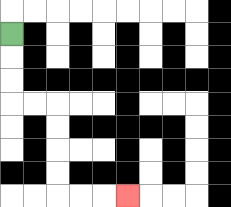{'start': '[0, 1]', 'end': '[5, 8]', 'path_directions': 'D,D,D,R,R,D,D,D,D,R,R,R', 'path_coordinates': '[[0, 1], [0, 2], [0, 3], [0, 4], [1, 4], [2, 4], [2, 5], [2, 6], [2, 7], [2, 8], [3, 8], [4, 8], [5, 8]]'}